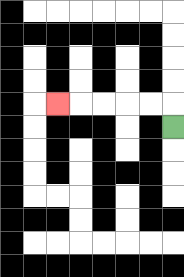{'start': '[7, 5]', 'end': '[2, 4]', 'path_directions': 'U,L,L,L,L,L', 'path_coordinates': '[[7, 5], [7, 4], [6, 4], [5, 4], [4, 4], [3, 4], [2, 4]]'}